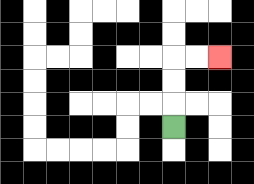{'start': '[7, 5]', 'end': '[9, 2]', 'path_directions': 'U,U,U,R,R', 'path_coordinates': '[[7, 5], [7, 4], [7, 3], [7, 2], [8, 2], [9, 2]]'}